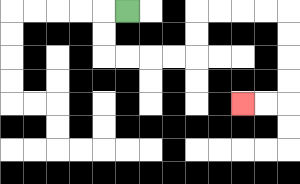{'start': '[5, 0]', 'end': '[10, 4]', 'path_directions': 'L,D,D,R,R,R,R,U,U,R,R,R,R,D,D,D,D,L,L', 'path_coordinates': '[[5, 0], [4, 0], [4, 1], [4, 2], [5, 2], [6, 2], [7, 2], [8, 2], [8, 1], [8, 0], [9, 0], [10, 0], [11, 0], [12, 0], [12, 1], [12, 2], [12, 3], [12, 4], [11, 4], [10, 4]]'}